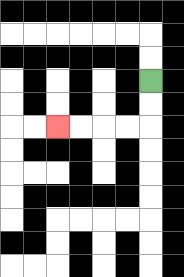{'start': '[6, 3]', 'end': '[2, 5]', 'path_directions': 'D,D,L,L,L,L', 'path_coordinates': '[[6, 3], [6, 4], [6, 5], [5, 5], [4, 5], [3, 5], [2, 5]]'}